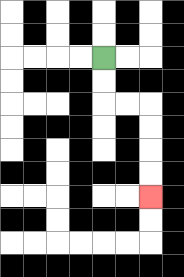{'start': '[4, 2]', 'end': '[6, 8]', 'path_directions': 'D,D,R,R,D,D,D,D', 'path_coordinates': '[[4, 2], [4, 3], [4, 4], [5, 4], [6, 4], [6, 5], [6, 6], [6, 7], [6, 8]]'}